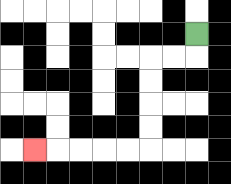{'start': '[8, 1]', 'end': '[1, 6]', 'path_directions': 'D,L,L,D,D,D,D,L,L,L,L,L', 'path_coordinates': '[[8, 1], [8, 2], [7, 2], [6, 2], [6, 3], [6, 4], [6, 5], [6, 6], [5, 6], [4, 6], [3, 6], [2, 6], [1, 6]]'}